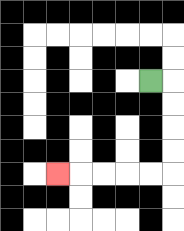{'start': '[6, 3]', 'end': '[2, 7]', 'path_directions': 'R,D,D,D,D,L,L,L,L,L', 'path_coordinates': '[[6, 3], [7, 3], [7, 4], [7, 5], [7, 6], [7, 7], [6, 7], [5, 7], [4, 7], [3, 7], [2, 7]]'}